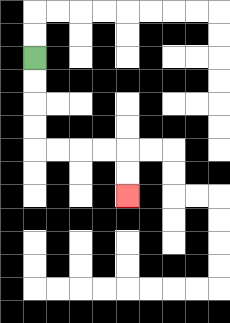{'start': '[1, 2]', 'end': '[5, 8]', 'path_directions': 'D,D,D,D,R,R,R,R,D,D', 'path_coordinates': '[[1, 2], [1, 3], [1, 4], [1, 5], [1, 6], [2, 6], [3, 6], [4, 6], [5, 6], [5, 7], [5, 8]]'}